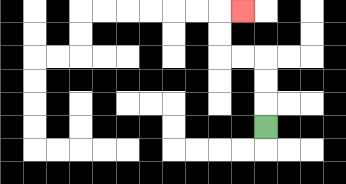{'start': '[11, 5]', 'end': '[10, 0]', 'path_directions': 'U,U,U,L,L,U,U,R', 'path_coordinates': '[[11, 5], [11, 4], [11, 3], [11, 2], [10, 2], [9, 2], [9, 1], [9, 0], [10, 0]]'}